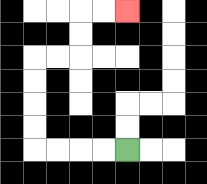{'start': '[5, 6]', 'end': '[5, 0]', 'path_directions': 'L,L,L,L,U,U,U,U,R,R,U,U,R,R', 'path_coordinates': '[[5, 6], [4, 6], [3, 6], [2, 6], [1, 6], [1, 5], [1, 4], [1, 3], [1, 2], [2, 2], [3, 2], [3, 1], [3, 0], [4, 0], [5, 0]]'}